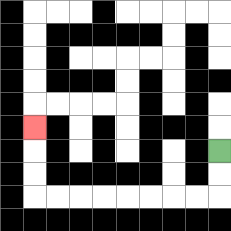{'start': '[9, 6]', 'end': '[1, 5]', 'path_directions': 'D,D,L,L,L,L,L,L,L,L,U,U,U', 'path_coordinates': '[[9, 6], [9, 7], [9, 8], [8, 8], [7, 8], [6, 8], [5, 8], [4, 8], [3, 8], [2, 8], [1, 8], [1, 7], [1, 6], [1, 5]]'}